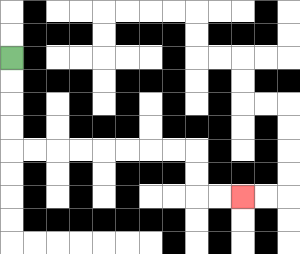{'start': '[0, 2]', 'end': '[10, 8]', 'path_directions': 'D,D,D,D,R,R,R,R,R,R,R,R,D,D,R,R', 'path_coordinates': '[[0, 2], [0, 3], [0, 4], [0, 5], [0, 6], [1, 6], [2, 6], [3, 6], [4, 6], [5, 6], [6, 6], [7, 6], [8, 6], [8, 7], [8, 8], [9, 8], [10, 8]]'}